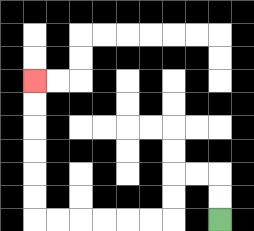{'start': '[9, 9]', 'end': '[1, 3]', 'path_directions': 'U,U,L,L,D,D,L,L,L,L,L,L,U,U,U,U,U,U', 'path_coordinates': '[[9, 9], [9, 8], [9, 7], [8, 7], [7, 7], [7, 8], [7, 9], [6, 9], [5, 9], [4, 9], [3, 9], [2, 9], [1, 9], [1, 8], [1, 7], [1, 6], [1, 5], [1, 4], [1, 3]]'}